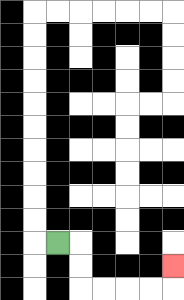{'start': '[2, 10]', 'end': '[7, 11]', 'path_directions': 'R,D,D,R,R,R,R,U', 'path_coordinates': '[[2, 10], [3, 10], [3, 11], [3, 12], [4, 12], [5, 12], [6, 12], [7, 12], [7, 11]]'}